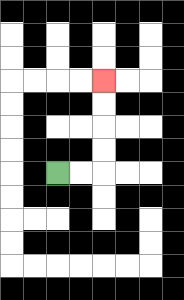{'start': '[2, 7]', 'end': '[4, 3]', 'path_directions': 'R,R,U,U,U,U', 'path_coordinates': '[[2, 7], [3, 7], [4, 7], [4, 6], [4, 5], [4, 4], [4, 3]]'}